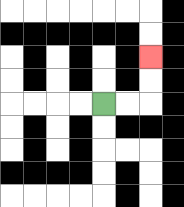{'start': '[4, 4]', 'end': '[6, 2]', 'path_directions': 'R,R,U,U', 'path_coordinates': '[[4, 4], [5, 4], [6, 4], [6, 3], [6, 2]]'}